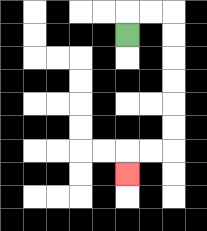{'start': '[5, 1]', 'end': '[5, 7]', 'path_directions': 'U,R,R,D,D,D,D,D,D,L,L,D', 'path_coordinates': '[[5, 1], [5, 0], [6, 0], [7, 0], [7, 1], [7, 2], [7, 3], [7, 4], [7, 5], [7, 6], [6, 6], [5, 6], [5, 7]]'}